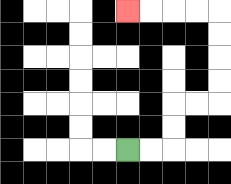{'start': '[5, 6]', 'end': '[5, 0]', 'path_directions': 'R,R,U,U,R,R,U,U,U,U,L,L,L,L', 'path_coordinates': '[[5, 6], [6, 6], [7, 6], [7, 5], [7, 4], [8, 4], [9, 4], [9, 3], [9, 2], [9, 1], [9, 0], [8, 0], [7, 0], [6, 0], [5, 0]]'}